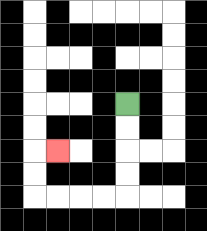{'start': '[5, 4]', 'end': '[2, 6]', 'path_directions': 'D,D,D,D,L,L,L,L,U,U,R', 'path_coordinates': '[[5, 4], [5, 5], [5, 6], [5, 7], [5, 8], [4, 8], [3, 8], [2, 8], [1, 8], [1, 7], [1, 6], [2, 6]]'}